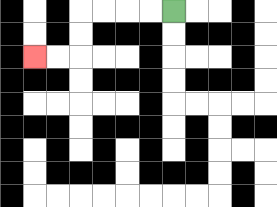{'start': '[7, 0]', 'end': '[1, 2]', 'path_directions': 'L,L,L,L,D,D,L,L', 'path_coordinates': '[[7, 0], [6, 0], [5, 0], [4, 0], [3, 0], [3, 1], [3, 2], [2, 2], [1, 2]]'}